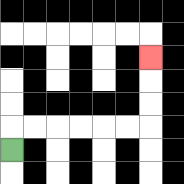{'start': '[0, 6]', 'end': '[6, 2]', 'path_directions': 'U,R,R,R,R,R,R,U,U,U', 'path_coordinates': '[[0, 6], [0, 5], [1, 5], [2, 5], [3, 5], [4, 5], [5, 5], [6, 5], [6, 4], [6, 3], [6, 2]]'}